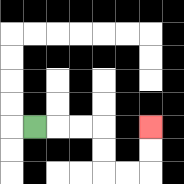{'start': '[1, 5]', 'end': '[6, 5]', 'path_directions': 'R,R,R,D,D,R,R,U,U', 'path_coordinates': '[[1, 5], [2, 5], [3, 5], [4, 5], [4, 6], [4, 7], [5, 7], [6, 7], [6, 6], [6, 5]]'}